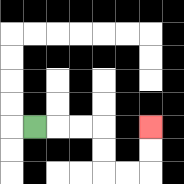{'start': '[1, 5]', 'end': '[6, 5]', 'path_directions': 'R,R,R,D,D,R,R,U,U', 'path_coordinates': '[[1, 5], [2, 5], [3, 5], [4, 5], [4, 6], [4, 7], [5, 7], [6, 7], [6, 6], [6, 5]]'}